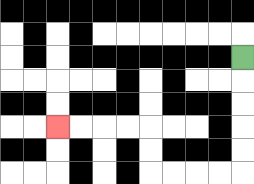{'start': '[10, 2]', 'end': '[2, 5]', 'path_directions': 'D,D,D,D,D,L,L,L,L,U,U,L,L,L,L', 'path_coordinates': '[[10, 2], [10, 3], [10, 4], [10, 5], [10, 6], [10, 7], [9, 7], [8, 7], [7, 7], [6, 7], [6, 6], [6, 5], [5, 5], [4, 5], [3, 5], [2, 5]]'}